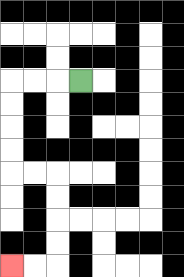{'start': '[3, 3]', 'end': '[0, 11]', 'path_directions': 'L,L,L,D,D,D,D,R,R,D,D,D,D,L,L', 'path_coordinates': '[[3, 3], [2, 3], [1, 3], [0, 3], [0, 4], [0, 5], [0, 6], [0, 7], [1, 7], [2, 7], [2, 8], [2, 9], [2, 10], [2, 11], [1, 11], [0, 11]]'}